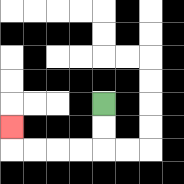{'start': '[4, 4]', 'end': '[0, 5]', 'path_directions': 'D,D,L,L,L,L,U', 'path_coordinates': '[[4, 4], [4, 5], [4, 6], [3, 6], [2, 6], [1, 6], [0, 6], [0, 5]]'}